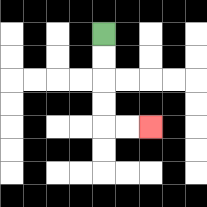{'start': '[4, 1]', 'end': '[6, 5]', 'path_directions': 'D,D,D,D,R,R', 'path_coordinates': '[[4, 1], [4, 2], [4, 3], [4, 4], [4, 5], [5, 5], [6, 5]]'}